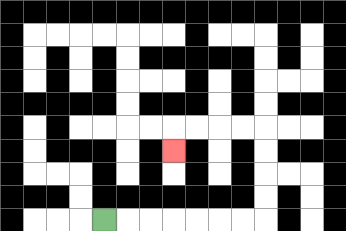{'start': '[4, 9]', 'end': '[7, 6]', 'path_directions': 'R,R,R,R,R,R,R,U,U,U,U,L,L,L,L,D', 'path_coordinates': '[[4, 9], [5, 9], [6, 9], [7, 9], [8, 9], [9, 9], [10, 9], [11, 9], [11, 8], [11, 7], [11, 6], [11, 5], [10, 5], [9, 5], [8, 5], [7, 5], [7, 6]]'}